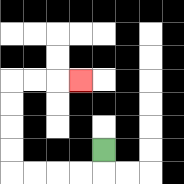{'start': '[4, 6]', 'end': '[3, 3]', 'path_directions': 'D,L,L,L,L,U,U,U,U,R,R,R', 'path_coordinates': '[[4, 6], [4, 7], [3, 7], [2, 7], [1, 7], [0, 7], [0, 6], [0, 5], [0, 4], [0, 3], [1, 3], [2, 3], [3, 3]]'}